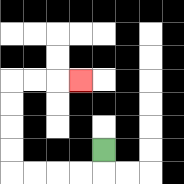{'start': '[4, 6]', 'end': '[3, 3]', 'path_directions': 'D,L,L,L,L,U,U,U,U,R,R,R', 'path_coordinates': '[[4, 6], [4, 7], [3, 7], [2, 7], [1, 7], [0, 7], [0, 6], [0, 5], [0, 4], [0, 3], [1, 3], [2, 3], [3, 3]]'}